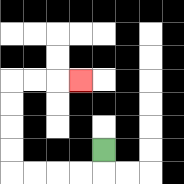{'start': '[4, 6]', 'end': '[3, 3]', 'path_directions': 'D,L,L,L,L,U,U,U,U,R,R,R', 'path_coordinates': '[[4, 6], [4, 7], [3, 7], [2, 7], [1, 7], [0, 7], [0, 6], [0, 5], [0, 4], [0, 3], [1, 3], [2, 3], [3, 3]]'}